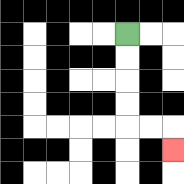{'start': '[5, 1]', 'end': '[7, 6]', 'path_directions': 'D,D,D,D,R,R,D', 'path_coordinates': '[[5, 1], [5, 2], [5, 3], [5, 4], [5, 5], [6, 5], [7, 5], [7, 6]]'}